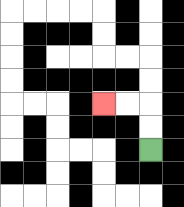{'start': '[6, 6]', 'end': '[4, 4]', 'path_directions': 'U,U,L,L', 'path_coordinates': '[[6, 6], [6, 5], [6, 4], [5, 4], [4, 4]]'}